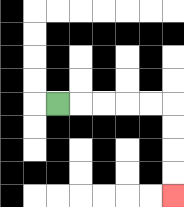{'start': '[2, 4]', 'end': '[7, 8]', 'path_directions': 'R,R,R,R,R,D,D,D,D', 'path_coordinates': '[[2, 4], [3, 4], [4, 4], [5, 4], [6, 4], [7, 4], [7, 5], [7, 6], [7, 7], [7, 8]]'}